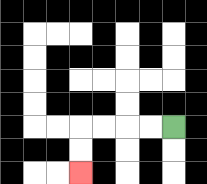{'start': '[7, 5]', 'end': '[3, 7]', 'path_directions': 'L,L,L,L,D,D', 'path_coordinates': '[[7, 5], [6, 5], [5, 5], [4, 5], [3, 5], [3, 6], [3, 7]]'}